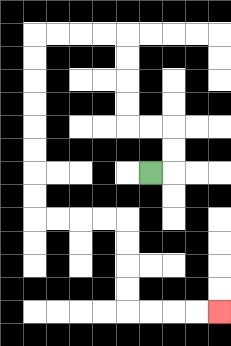{'start': '[6, 7]', 'end': '[9, 13]', 'path_directions': 'R,U,U,L,L,U,U,U,U,L,L,L,L,D,D,D,D,D,D,D,D,R,R,R,R,D,D,D,D,R,R,R,R', 'path_coordinates': '[[6, 7], [7, 7], [7, 6], [7, 5], [6, 5], [5, 5], [5, 4], [5, 3], [5, 2], [5, 1], [4, 1], [3, 1], [2, 1], [1, 1], [1, 2], [1, 3], [1, 4], [1, 5], [1, 6], [1, 7], [1, 8], [1, 9], [2, 9], [3, 9], [4, 9], [5, 9], [5, 10], [5, 11], [5, 12], [5, 13], [6, 13], [7, 13], [8, 13], [9, 13]]'}